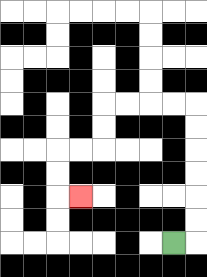{'start': '[7, 10]', 'end': '[3, 8]', 'path_directions': 'R,U,U,U,U,U,U,L,L,L,L,D,D,L,L,D,D,R', 'path_coordinates': '[[7, 10], [8, 10], [8, 9], [8, 8], [8, 7], [8, 6], [8, 5], [8, 4], [7, 4], [6, 4], [5, 4], [4, 4], [4, 5], [4, 6], [3, 6], [2, 6], [2, 7], [2, 8], [3, 8]]'}